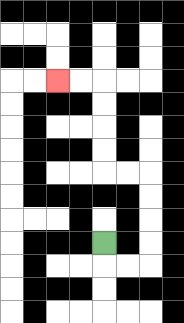{'start': '[4, 10]', 'end': '[2, 3]', 'path_directions': 'D,R,R,U,U,U,U,L,L,U,U,U,U,L,L', 'path_coordinates': '[[4, 10], [4, 11], [5, 11], [6, 11], [6, 10], [6, 9], [6, 8], [6, 7], [5, 7], [4, 7], [4, 6], [4, 5], [4, 4], [4, 3], [3, 3], [2, 3]]'}